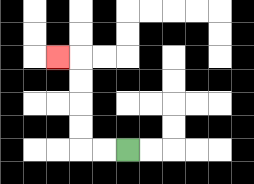{'start': '[5, 6]', 'end': '[2, 2]', 'path_directions': 'L,L,U,U,U,U,L', 'path_coordinates': '[[5, 6], [4, 6], [3, 6], [3, 5], [3, 4], [3, 3], [3, 2], [2, 2]]'}